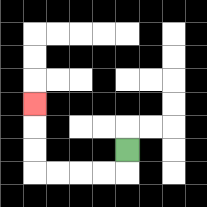{'start': '[5, 6]', 'end': '[1, 4]', 'path_directions': 'D,L,L,L,L,U,U,U', 'path_coordinates': '[[5, 6], [5, 7], [4, 7], [3, 7], [2, 7], [1, 7], [1, 6], [1, 5], [1, 4]]'}